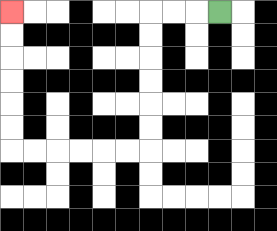{'start': '[9, 0]', 'end': '[0, 0]', 'path_directions': 'L,L,L,D,D,D,D,D,D,L,L,L,L,L,L,U,U,U,U,U,U', 'path_coordinates': '[[9, 0], [8, 0], [7, 0], [6, 0], [6, 1], [6, 2], [6, 3], [6, 4], [6, 5], [6, 6], [5, 6], [4, 6], [3, 6], [2, 6], [1, 6], [0, 6], [0, 5], [0, 4], [0, 3], [0, 2], [0, 1], [0, 0]]'}